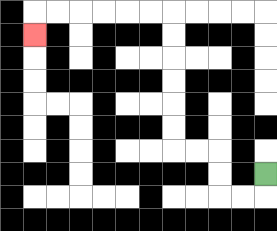{'start': '[11, 7]', 'end': '[1, 1]', 'path_directions': 'D,L,L,U,U,L,L,U,U,U,U,U,U,L,L,L,L,L,L,D', 'path_coordinates': '[[11, 7], [11, 8], [10, 8], [9, 8], [9, 7], [9, 6], [8, 6], [7, 6], [7, 5], [7, 4], [7, 3], [7, 2], [7, 1], [7, 0], [6, 0], [5, 0], [4, 0], [3, 0], [2, 0], [1, 0], [1, 1]]'}